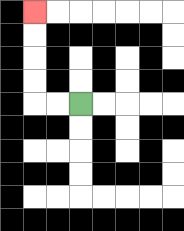{'start': '[3, 4]', 'end': '[1, 0]', 'path_directions': 'L,L,U,U,U,U', 'path_coordinates': '[[3, 4], [2, 4], [1, 4], [1, 3], [1, 2], [1, 1], [1, 0]]'}